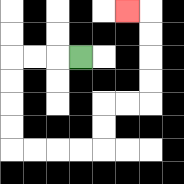{'start': '[3, 2]', 'end': '[5, 0]', 'path_directions': 'L,L,L,D,D,D,D,R,R,R,R,U,U,R,R,U,U,U,U,L', 'path_coordinates': '[[3, 2], [2, 2], [1, 2], [0, 2], [0, 3], [0, 4], [0, 5], [0, 6], [1, 6], [2, 6], [3, 6], [4, 6], [4, 5], [4, 4], [5, 4], [6, 4], [6, 3], [6, 2], [6, 1], [6, 0], [5, 0]]'}